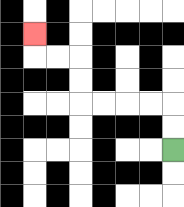{'start': '[7, 6]', 'end': '[1, 1]', 'path_directions': 'U,U,L,L,L,L,U,U,L,L,U', 'path_coordinates': '[[7, 6], [7, 5], [7, 4], [6, 4], [5, 4], [4, 4], [3, 4], [3, 3], [3, 2], [2, 2], [1, 2], [1, 1]]'}